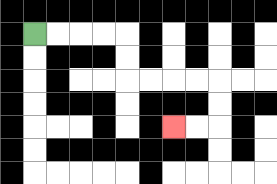{'start': '[1, 1]', 'end': '[7, 5]', 'path_directions': 'R,R,R,R,D,D,R,R,R,R,D,D,L,L', 'path_coordinates': '[[1, 1], [2, 1], [3, 1], [4, 1], [5, 1], [5, 2], [5, 3], [6, 3], [7, 3], [8, 3], [9, 3], [9, 4], [9, 5], [8, 5], [7, 5]]'}